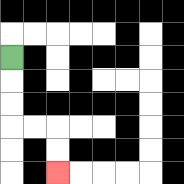{'start': '[0, 2]', 'end': '[2, 7]', 'path_directions': 'D,D,D,R,R,D,D', 'path_coordinates': '[[0, 2], [0, 3], [0, 4], [0, 5], [1, 5], [2, 5], [2, 6], [2, 7]]'}